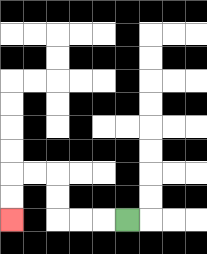{'start': '[5, 9]', 'end': '[0, 9]', 'path_directions': 'L,L,L,U,U,L,L,D,D', 'path_coordinates': '[[5, 9], [4, 9], [3, 9], [2, 9], [2, 8], [2, 7], [1, 7], [0, 7], [0, 8], [0, 9]]'}